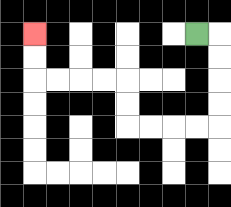{'start': '[8, 1]', 'end': '[1, 1]', 'path_directions': 'R,D,D,D,D,L,L,L,L,U,U,L,L,L,L,U,U', 'path_coordinates': '[[8, 1], [9, 1], [9, 2], [9, 3], [9, 4], [9, 5], [8, 5], [7, 5], [6, 5], [5, 5], [5, 4], [5, 3], [4, 3], [3, 3], [2, 3], [1, 3], [1, 2], [1, 1]]'}